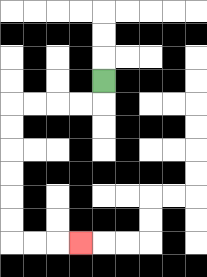{'start': '[4, 3]', 'end': '[3, 10]', 'path_directions': 'D,L,L,L,L,D,D,D,D,D,D,R,R,R', 'path_coordinates': '[[4, 3], [4, 4], [3, 4], [2, 4], [1, 4], [0, 4], [0, 5], [0, 6], [0, 7], [0, 8], [0, 9], [0, 10], [1, 10], [2, 10], [3, 10]]'}